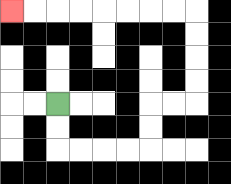{'start': '[2, 4]', 'end': '[0, 0]', 'path_directions': 'D,D,R,R,R,R,U,U,R,R,U,U,U,U,L,L,L,L,L,L,L,L', 'path_coordinates': '[[2, 4], [2, 5], [2, 6], [3, 6], [4, 6], [5, 6], [6, 6], [6, 5], [6, 4], [7, 4], [8, 4], [8, 3], [8, 2], [8, 1], [8, 0], [7, 0], [6, 0], [5, 0], [4, 0], [3, 0], [2, 0], [1, 0], [0, 0]]'}